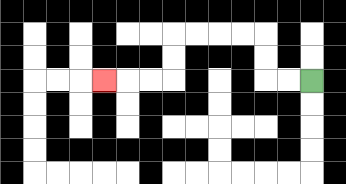{'start': '[13, 3]', 'end': '[4, 3]', 'path_directions': 'L,L,U,U,L,L,L,L,D,D,L,L,L', 'path_coordinates': '[[13, 3], [12, 3], [11, 3], [11, 2], [11, 1], [10, 1], [9, 1], [8, 1], [7, 1], [7, 2], [7, 3], [6, 3], [5, 3], [4, 3]]'}